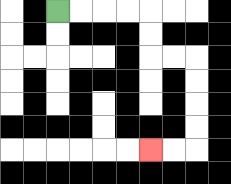{'start': '[2, 0]', 'end': '[6, 6]', 'path_directions': 'R,R,R,R,D,D,R,R,D,D,D,D,L,L', 'path_coordinates': '[[2, 0], [3, 0], [4, 0], [5, 0], [6, 0], [6, 1], [6, 2], [7, 2], [8, 2], [8, 3], [8, 4], [8, 5], [8, 6], [7, 6], [6, 6]]'}